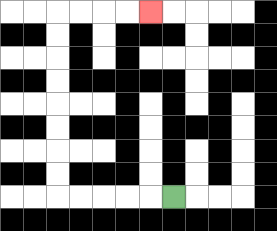{'start': '[7, 8]', 'end': '[6, 0]', 'path_directions': 'L,L,L,L,L,U,U,U,U,U,U,U,U,R,R,R,R', 'path_coordinates': '[[7, 8], [6, 8], [5, 8], [4, 8], [3, 8], [2, 8], [2, 7], [2, 6], [2, 5], [2, 4], [2, 3], [2, 2], [2, 1], [2, 0], [3, 0], [4, 0], [5, 0], [6, 0]]'}